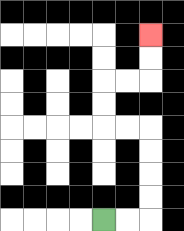{'start': '[4, 9]', 'end': '[6, 1]', 'path_directions': 'R,R,U,U,U,U,L,L,U,U,R,R,U,U', 'path_coordinates': '[[4, 9], [5, 9], [6, 9], [6, 8], [6, 7], [6, 6], [6, 5], [5, 5], [4, 5], [4, 4], [4, 3], [5, 3], [6, 3], [6, 2], [6, 1]]'}